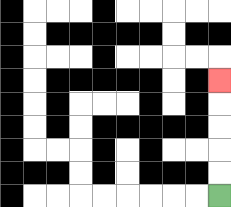{'start': '[9, 8]', 'end': '[9, 3]', 'path_directions': 'U,U,U,U,U', 'path_coordinates': '[[9, 8], [9, 7], [9, 6], [9, 5], [9, 4], [9, 3]]'}